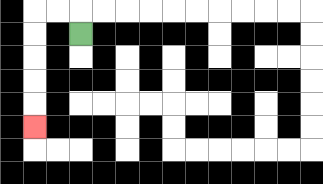{'start': '[3, 1]', 'end': '[1, 5]', 'path_directions': 'U,L,L,D,D,D,D,D', 'path_coordinates': '[[3, 1], [3, 0], [2, 0], [1, 0], [1, 1], [1, 2], [1, 3], [1, 4], [1, 5]]'}